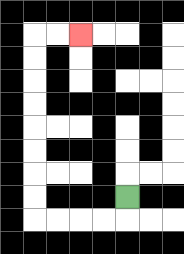{'start': '[5, 8]', 'end': '[3, 1]', 'path_directions': 'D,L,L,L,L,U,U,U,U,U,U,U,U,R,R', 'path_coordinates': '[[5, 8], [5, 9], [4, 9], [3, 9], [2, 9], [1, 9], [1, 8], [1, 7], [1, 6], [1, 5], [1, 4], [1, 3], [1, 2], [1, 1], [2, 1], [3, 1]]'}